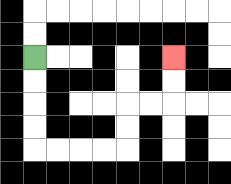{'start': '[1, 2]', 'end': '[7, 2]', 'path_directions': 'D,D,D,D,R,R,R,R,U,U,R,R,U,U', 'path_coordinates': '[[1, 2], [1, 3], [1, 4], [1, 5], [1, 6], [2, 6], [3, 6], [4, 6], [5, 6], [5, 5], [5, 4], [6, 4], [7, 4], [7, 3], [7, 2]]'}